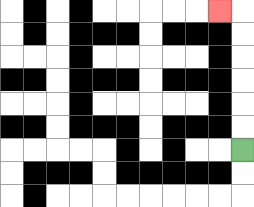{'start': '[10, 6]', 'end': '[9, 0]', 'path_directions': 'U,U,U,U,U,U,L', 'path_coordinates': '[[10, 6], [10, 5], [10, 4], [10, 3], [10, 2], [10, 1], [10, 0], [9, 0]]'}